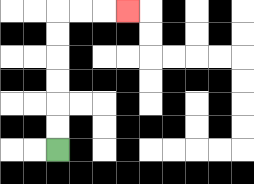{'start': '[2, 6]', 'end': '[5, 0]', 'path_directions': 'U,U,U,U,U,U,R,R,R', 'path_coordinates': '[[2, 6], [2, 5], [2, 4], [2, 3], [2, 2], [2, 1], [2, 0], [3, 0], [4, 0], [5, 0]]'}